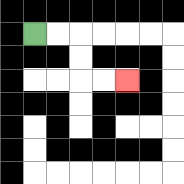{'start': '[1, 1]', 'end': '[5, 3]', 'path_directions': 'R,R,D,D,R,R', 'path_coordinates': '[[1, 1], [2, 1], [3, 1], [3, 2], [3, 3], [4, 3], [5, 3]]'}